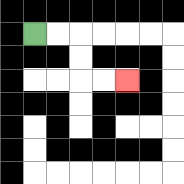{'start': '[1, 1]', 'end': '[5, 3]', 'path_directions': 'R,R,D,D,R,R', 'path_coordinates': '[[1, 1], [2, 1], [3, 1], [3, 2], [3, 3], [4, 3], [5, 3]]'}